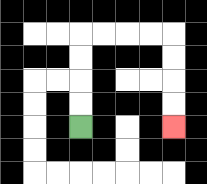{'start': '[3, 5]', 'end': '[7, 5]', 'path_directions': 'U,U,U,U,R,R,R,R,D,D,D,D', 'path_coordinates': '[[3, 5], [3, 4], [3, 3], [3, 2], [3, 1], [4, 1], [5, 1], [6, 1], [7, 1], [7, 2], [7, 3], [7, 4], [7, 5]]'}